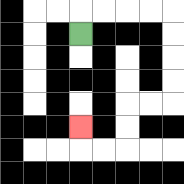{'start': '[3, 1]', 'end': '[3, 5]', 'path_directions': 'U,R,R,R,R,D,D,D,D,L,L,D,D,L,L,U', 'path_coordinates': '[[3, 1], [3, 0], [4, 0], [5, 0], [6, 0], [7, 0], [7, 1], [7, 2], [7, 3], [7, 4], [6, 4], [5, 4], [5, 5], [5, 6], [4, 6], [3, 6], [3, 5]]'}